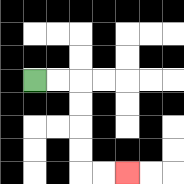{'start': '[1, 3]', 'end': '[5, 7]', 'path_directions': 'R,R,D,D,D,D,R,R', 'path_coordinates': '[[1, 3], [2, 3], [3, 3], [3, 4], [3, 5], [3, 6], [3, 7], [4, 7], [5, 7]]'}